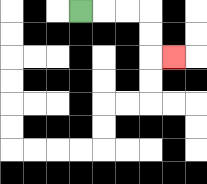{'start': '[3, 0]', 'end': '[7, 2]', 'path_directions': 'R,R,R,D,D,R', 'path_coordinates': '[[3, 0], [4, 0], [5, 0], [6, 0], [6, 1], [6, 2], [7, 2]]'}